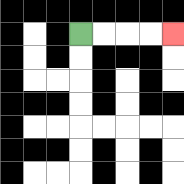{'start': '[3, 1]', 'end': '[7, 1]', 'path_directions': 'R,R,R,R', 'path_coordinates': '[[3, 1], [4, 1], [5, 1], [6, 1], [7, 1]]'}